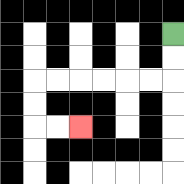{'start': '[7, 1]', 'end': '[3, 5]', 'path_directions': 'D,D,L,L,L,L,L,L,D,D,R,R', 'path_coordinates': '[[7, 1], [7, 2], [7, 3], [6, 3], [5, 3], [4, 3], [3, 3], [2, 3], [1, 3], [1, 4], [1, 5], [2, 5], [3, 5]]'}